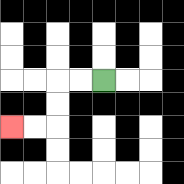{'start': '[4, 3]', 'end': '[0, 5]', 'path_directions': 'L,L,D,D,L,L', 'path_coordinates': '[[4, 3], [3, 3], [2, 3], [2, 4], [2, 5], [1, 5], [0, 5]]'}